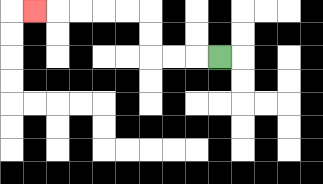{'start': '[9, 2]', 'end': '[1, 0]', 'path_directions': 'L,L,L,U,U,L,L,L,L,L', 'path_coordinates': '[[9, 2], [8, 2], [7, 2], [6, 2], [6, 1], [6, 0], [5, 0], [4, 0], [3, 0], [2, 0], [1, 0]]'}